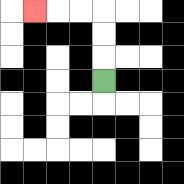{'start': '[4, 3]', 'end': '[1, 0]', 'path_directions': 'U,U,U,L,L,L', 'path_coordinates': '[[4, 3], [4, 2], [4, 1], [4, 0], [3, 0], [2, 0], [1, 0]]'}